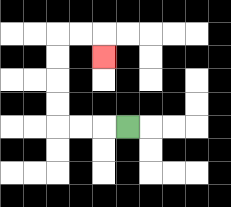{'start': '[5, 5]', 'end': '[4, 2]', 'path_directions': 'L,L,L,U,U,U,U,R,R,D', 'path_coordinates': '[[5, 5], [4, 5], [3, 5], [2, 5], [2, 4], [2, 3], [2, 2], [2, 1], [3, 1], [4, 1], [4, 2]]'}